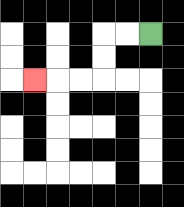{'start': '[6, 1]', 'end': '[1, 3]', 'path_directions': 'L,L,D,D,L,L,L', 'path_coordinates': '[[6, 1], [5, 1], [4, 1], [4, 2], [4, 3], [3, 3], [2, 3], [1, 3]]'}